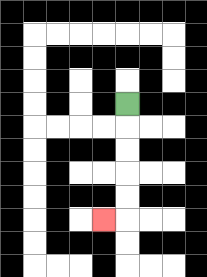{'start': '[5, 4]', 'end': '[4, 9]', 'path_directions': 'D,D,D,D,D,L', 'path_coordinates': '[[5, 4], [5, 5], [5, 6], [5, 7], [5, 8], [5, 9], [4, 9]]'}